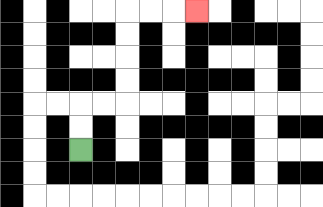{'start': '[3, 6]', 'end': '[8, 0]', 'path_directions': 'U,U,R,R,U,U,U,U,R,R,R', 'path_coordinates': '[[3, 6], [3, 5], [3, 4], [4, 4], [5, 4], [5, 3], [5, 2], [5, 1], [5, 0], [6, 0], [7, 0], [8, 0]]'}